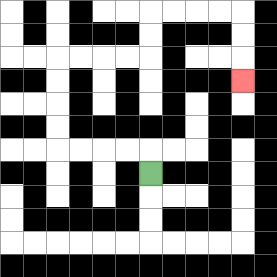{'start': '[6, 7]', 'end': '[10, 3]', 'path_directions': 'U,L,L,L,L,U,U,U,U,R,R,R,R,U,U,R,R,R,R,D,D,D', 'path_coordinates': '[[6, 7], [6, 6], [5, 6], [4, 6], [3, 6], [2, 6], [2, 5], [2, 4], [2, 3], [2, 2], [3, 2], [4, 2], [5, 2], [6, 2], [6, 1], [6, 0], [7, 0], [8, 0], [9, 0], [10, 0], [10, 1], [10, 2], [10, 3]]'}